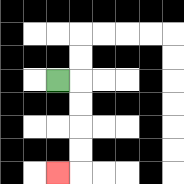{'start': '[2, 3]', 'end': '[2, 7]', 'path_directions': 'R,D,D,D,D,L', 'path_coordinates': '[[2, 3], [3, 3], [3, 4], [3, 5], [3, 6], [3, 7], [2, 7]]'}